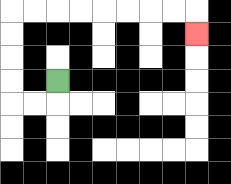{'start': '[2, 3]', 'end': '[8, 1]', 'path_directions': 'D,L,L,U,U,U,U,R,R,R,R,R,R,R,R,D', 'path_coordinates': '[[2, 3], [2, 4], [1, 4], [0, 4], [0, 3], [0, 2], [0, 1], [0, 0], [1, 0], [2, 0], [3, 0], [4, 0], [5, 0], [6, 0], [7, 0], [8, 0], [8, 1]]'}